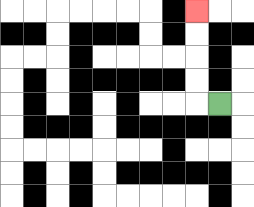{'start': '[9, 4]', 'end': '[8, 0]', 'path_directions': 'L,U,U,U,U', 'path_coordinates': '[[9, 4], [8, 4], [8, 3], [8, 2], [8, 1], [8, 0]]'}